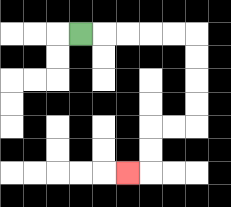{'start': '[3, 1]', 'end': '[5, 7]', 'path_directions': 'R,R,R,R,R,D,D,D,D,L,L,D,D,L', 'path_coordinates': '[[3, 1], [4, 1], [5, 1], [6, 1], [7, 1], [8, 1], [8, 2], [8, 3], [8, 4], [8, 5], [7, 5], [6, 5], [6, 6], [6, 7], [5, 7]]'}